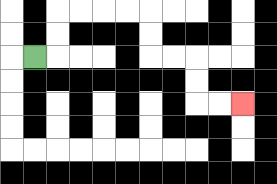{'start': '[1, 2]', 'end': '[10, 4]', 'path_directions': 'R,U,U,R,R,R,R,D,D,R,R,D,D,R,R', 'path_coordinates': '[[1, 2], [2, 2], [2, 1], [2, 0], [3, 0], [4, 0], [5, 0], [6, 0], [6, 1], [6, 2], [7, 2], [8, 2], [8, 3], [8, 4], [9, 4], [10, 4]]'}